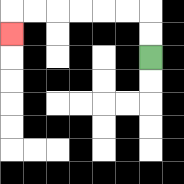{'start': '[6, 2]', 'end': '[0, 1]', 'path_directions': 'U,U,L,L,L,L,L,L,D', 'path_coordinates': '[[6, 2], [6, 1], [6, 0], [5, 0], [4, 0], [3, 0], [2, 0], [1, 0], [0, 0], [0, 1]]'}